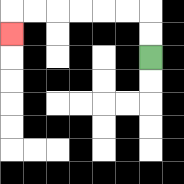{'start': '[6, 2]', 'end': '[0, 1]', 'path_directions': 'U,U,L,L,L,L,L,L,D', 'path_coordinates': '[[6, 2], [6, 1], [6, 0], [5, 0], [4, 0], [3, 0], [2, 0], [1, 0], [0, 0], [0, 1]]'}